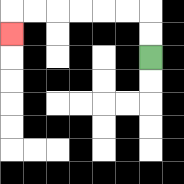{'start': '[6, 2]', 'end': '[0, 1]', 'path_directions': 'U,U,L,L,L,L,L,L,D', 'path_coordinates': '[[6, 2], [6, 1], [6, 0], [5, 0], [4, 0], [3, 0], [2, 0], [1, 0], [0, 0], [0, 1]]'}